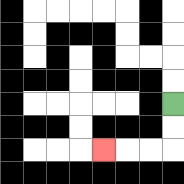{'start': '[7, 4]', 'end': '[4, 6]', 'path_directions': 'D,D,L,L,L', 'path_coordinates': '[[7, 4], [7, 5], [7, 6], [6, 6], [5, 6], [4, 6]]'}